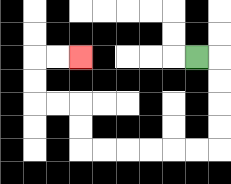{'start': '[8, 2]', 'end': '[3, 2]', 'path_directions': 'R,D,D,D,D,L,L,L,L,L,L,U,U,L,L,U,U,R,R', 'path_coordinates': '[[8, 2], [9, 2], [9, 3], [9, 4], [9, 5], [9, 6], [8, 6], [7, 6], [6, 6], [5, 6], [4, 6], [3, 6], [3, 5], [3, 4], [2, 4], [1, 4], [1, 3], [1, 2], [2, 2], [3, 2]]'}